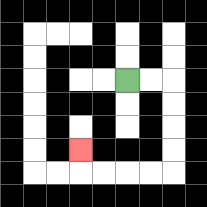{'start': '[5, 3]', 'end': '[3, 6]', 'path_directions': 'R,R,D,D,D,D,L,L,L,L,U', 'path_coordinates': '[[5, 3], [6, 3], [7, 3], [7, 4], [7, 5], [7, 6], [7, 7], [6, 7], [5, 7], [4, 7], [3, 7], [3, 6]]'}